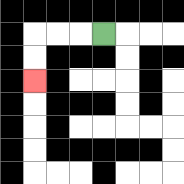{'start': '[4, 1]', 'end': '[1, 3]', 'path_directions': 'L,L,L,D,D', 'path_coordinates': '[[4, 1], [3, 1], [2, 1], [1, 1], [1, 2], [1, 3]]'}